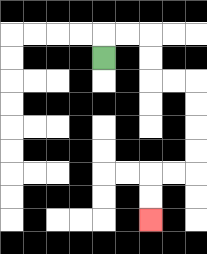{'start': '[4, 2]', 'end': '[6, 9]', 'path_directions': 'U,R,R,D,D,R,R,D,D,D,D,L,L,D,D', 'path_coordinates': '[[4, 2], [4, 1], [5, 1], [6, 1], [6, 2], [6, 3], [7, 3], [8, 3], [8, 4], [8, 5], [8, 6], [8, 7], [7, 7], [6, 7], [6, 8], [6, 9]]'}